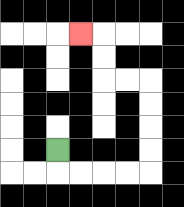{'start': '[2, 6]', 'end': '[3, 1]', 'path_directions': 'D,R,R,R,R,U,U,U,U,L,L,U,U,L', 'path_coordinates': '[[2, 6], [2, 7], [3, 7], [4, 7], [5, 7], [6, 7], [6, 6], [6, 5], [6, 4], [6, 3], [5, 3], [4, 3], [4, 2], [4, 1], [3, 1]]'}